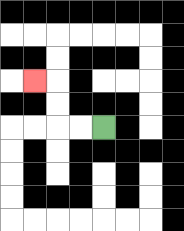{'start': '[4, 5]', 'end': '[1, 3]', 'path_directions': 'L,L,U,U,L', 'path_coordinates': '[[4, 5], [3, 5], [2, 5], [2, 4], [2, 3], [1, 3]]'}